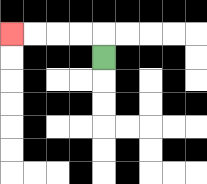{'start': '[4, 2]', 'end': '[0, 1]', 'path_directions': 'U,L,L,L,L', 'path_coordinates': '[[4, 2], [4, 1], [3, 1], [2, 1], [1, 1], [0, 1]]'}